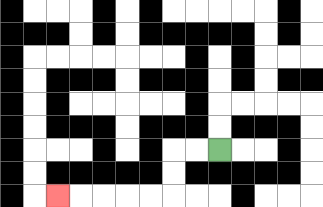{'start': '[9, 6]', 'end': '[2, 8]', 'path_directions': 'L,L,D,D,L,L,L,L,L', 'path_coordinates': '[[9, 6], [8, 6], [7, 6], [7, 7], [7, 8], [6, 8], [5, 8], [4, 8], [3, 8], [2, 8]]'}